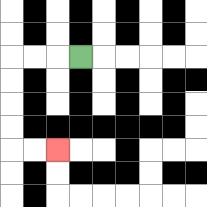{'start': '[3, 2]', 'end': '[2, 6]', 'path_directions': 'L,L,L,D,D,D,D,R,R', 'path_coordinates': '[[3, 2], [2, 2], [1, 2], [0, 2], [0, 3], [0, 4], [0, 5], [0, 6], [1, 6], [2, 6]]'}